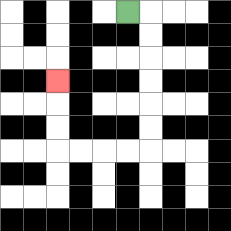{'start': '[5, 0]', 'end': '[2, 3]', 'path_directions': 'R,D,D,D,D,D,D,L,L,L,L,U,U,U', 'path_coordinates': '[[5, 0], [6, 0], [6, 1], [6, 2], [6, 3], [6, 4], [6, 5], [6, 6], [5, 6], [4, 6], [3, 6], [2, 6], [2, 5], [2, 4], [2, 3]]'}